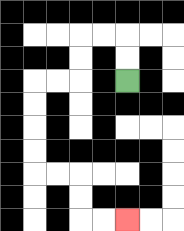{'start': '[5, 3]', 'end': '[5, 9]', 'path_directions': 'U,U,L,L,D,D,L,L,D,D,D,D,R,R,D,D,R,R', 'path_coordinates': '[[5, 3], [5, 2], [5, 1], [4, 1], [3, 1], [3, 2], [3, 3], [2, 3], [1, 3], [1, 4], [1, 5], [1, 6], [1, 7], [2, 7], [3, 7], [3, 8], [3, 9], [4, 9], [5, 9]]'}